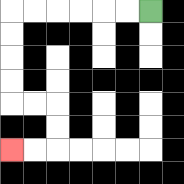{'start': '[6, 0]', 'end': '[0, 6]', 'path_directions': 'L,L,L,L,L,L,D,D,D,D,R,R,D,D,L,L', 'path_coordinates': '[[6, 0], [5, 0], [4, 0], [3, 0], [2, 0], [1, 0], [0, 0], [0, 1], [0, 2], [0, 3], [0, 4], [1, 4], [2, 4], [2, 5], [2, 6], [1, 6], [0, 6]]'}